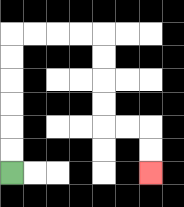{'start': '[0, 7]', 'end': '[6, 7]', 'path_directions': 'U,U,U,U,U,U,R,R,R,R,D,D,D,D,R,R,D,D', 'path_coordinates': '[[0, 7], [0, 6], [0, 5], [0, 4], [0, 3], [0, 2], [0, 1], [1, 1], [2, 1], [3, 1], [4, 1], [4, 2], [4, 3], [4, 4], [4, 5], [5, 5], [6, 5], [6, 6], [6, 7]]'}